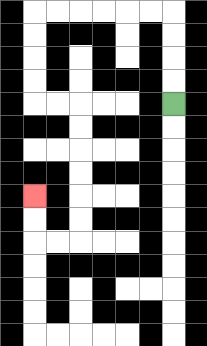{'start': '[7, 4]', 'end': '[1, 8]', 'path_directions': 'U,U,U,U,L,L,L,L,L,L,D,D,D,D,R,R,D,D,D,D,D,D,L,L,U,U', 'path_coordinates': '[[7, 4], [7, 3], [7, 2], [7, 1], [7, 0], [6, 0], [5, 0], [4, 0], [3, 0], [2, 0], [1, 0], [1, 1], [1, 2], [1, 3], [1, 4], [2, 4], [3, 4], [3, 5], [3, 6], [3, 7], [3, 8], [3, 9], [3, 10], [2, 10], [1, 10], [1, 9], [1, 8]]'}